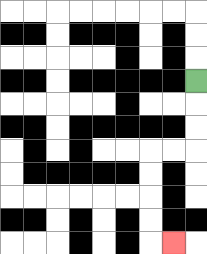{'start': '[8, 3]', 'end': '[7, 10]', 'path_directions': 'D,D,D,L,L,D,D,D,D,R', 'path_coordinates': '[[8, 3], [8, 4], [8, 5], [8, 6], [7, 6], [6, 6], [6, 7], [6, 8], [6, 9], [6, 10], [7, 10]]'}